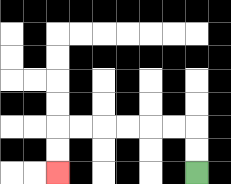{'start': '[8, 7]', 'end': '[2, 7]', 'path_directions': 'U,U,L,L,L,L,L,L,D,D', 'path_coordinates': '[[8, 7], [8, 6], [8, 5], [7, 5], [6, 5], [5, 5], [4, 5], [3, 5], [2, 5], [2, 6], [2, 7]]'}